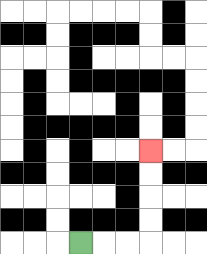{'start': '[3, 10]', 'end': '[6, 6]', 'path_directions': 'R,R,R,U,U,U,U', 'path_coordinates': '[[3, 10], [4, 10], [5, 10], [6, 10], [6, 9], [6, 8], [6, 7], [6, 6]]'}